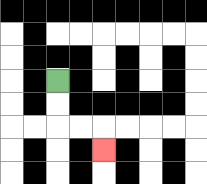{'start': '[2, 3]', 'end': '[4, 6]', 'path_directions': 'D,D,R,R,D', 'path_coordinates': '[[2, 3], [2, 4], [2, 5], [3, 5], [4, 5], [4, 6]]'}